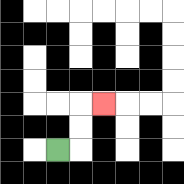{'start': '[2, 6]', 'end': '[4, 4]', 'path_directions': 'R,U,U,R', 'path_coordinates': '[[2, 6], [3, 6], [3, 5], [3, 4], [4, 4]]'}